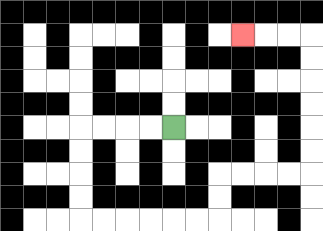{'start': '[7, 5]', 'end': '[10, 1]', 'path_directions': 'L,L,L,L,D,D,D,D,R,R,R,R,R,R,U,U,R,R,R,R,U,U,U,U,U,U,L,L,L', 'path_coordinates': '[[7, 5], [6, 5], [5, 5], [4, 5], [3, 5], [3, 6], [3, 7], [3, 8], [3, 9], [4, 9], [5, 9], [6, 9], [7, 9], [8, 9], [9, 9], [9, 8], [9, 7], [10, 7], [11, 7], [12, 7], [13, 7], [13, 6], [13, 5], [13, 4], [13, 3], [13, 2], [13, 1], [12, 1], [11, 1], [10, 1]]'}